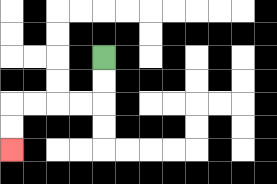{'start': '[4, 2]', 'end': '[0, 6]', 'path_directions': 'D,D,L,L,L,L,D,D', 'path_coordinates': '[[4, 2], [4, 3], [4, 4], [3, 4], [2, 4], [1, 4], [0, 4], [0, 5], [0, 6]]'}